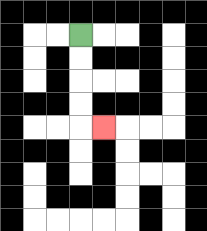{'start': '[3, 1]', 'end': '[4, 5]', 'path_directions': 'D,D,D,D,R', 'path_coordinates': '[[3, 1], [3, 2], [3, 3], [3, 4], [3, 5], [4, 5]]'}